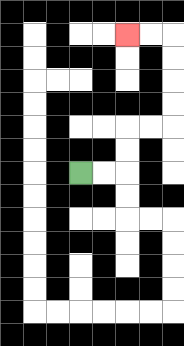{'start': '[3, 7]', 'end': '[5, 1]', 'path_directions': 'R,R,U,U,R,R,U,U,U,U,L,L', 'path_coordinates': '[[3, 7], [4, 7], [5, 7], [5, 6], [5, 5], [6, 5], [7, 5], [7, 4], [7, 3], [7, 2], [7, 1], [6, 1], [5, 1]]'}